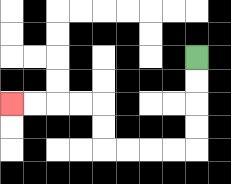{'start': '[8, 2]', 'end': '[0, 4]', 'path_directions': 'D,D,D,D,L,L,L,L,U,U,L,L,L,L', 'path_coordinates': '[[8, 2], [8, 3], [8, 4], [8, 5], [8, 6], [7, 6], [6, 6], [5, 6], [4, 6], [4, 5], [4, 4], [3, 4], [2, 4], [1, 4], [0, 4]]'}